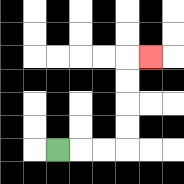{'start': '[2, 6]', 'end': '[6, 2]', 'path_directions': 'R,R,R,U,U,U,U,R', 'path_coordinates': '[[2, 6], [3, 6], [4, 6], [5, 6], [5, 5], [5, 4], [5, 3], [5, 2], [6, 2]]'}